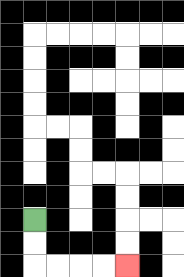{'start': '[1, 9]', 'end': '[5, 11]', 'path_directions': 'D,D,R,R,R,R', 'path_coordinates': '[[1, 9], [1, 10], [1, 11], [2, 11], [3, 11], [4, 11], [5, 11]]'}